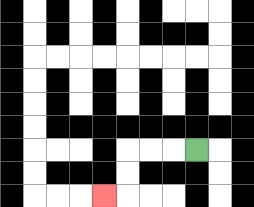{'start': '[8, 6]', 'end': '[4, 8]', 'path_directions': 'L,L,L,D,D,L', 'path_coordinates': '[[8, 6], [7, 6], [6, 6], [5, 6], [5, 7], [5, 8], [4, 8]]'}